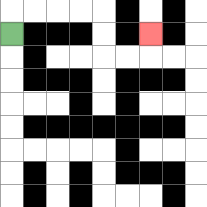{'start': '[0, 1]', 'end': '[6, 1]', 'path_directions': 'U,R,R,R,R,D,D,R,R,U', 'path_coordinates': '[[0, 1], [0, 0], [1, 0], [2, 0], [3, 0], [4, 0], [4, 1], [4, 2], [5, 2], [6, 2], [6, 1]]'}